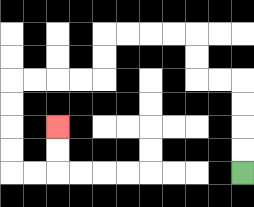{'start': '[10, 7]', 'end': '[2, 5]', 'path_directions': 'U,U,U,U,L,L,U,U,L,L,L,L,D,D,L,L,L,L,D,D,D,D,R,R,U,U', 'path_coordinates': '[[10, 7], [10, 6], [10, 5], [10, 4], [10, 3], [9, 3], [8, 3], [8, 2], [8, 1], [7, 1], [6, 1], [5, 1], [4, 1], [4, 2], [4, 3], [3, 3], [2, 3], [1, 3], [0, 3], [0, 4], [0, 5], [0, 6], [0, 7], [1, 7], [2, 7], [2, 6], [2, 5]]'}